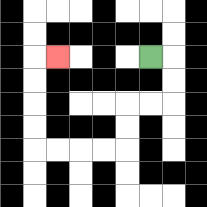{'start': '[6, 2]', 'end': '[2, 2]', 'path_directions': 'R,D,D,L,L,D,D,L,L,L,L,U,U,U,U,R', 'path_coordinates': '[[6, 2], [7, 2], [7, 3], [7, 4], [6, 4], [5, 4], [5, 5], [5, 6], [4, 6], [3, 6], [2, 6], [1, 6], [1, 5], [1, 4], [1, 3], [1, 2], [2, 2]]'}